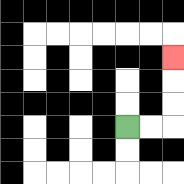{'start': '[5, 5]', 'end': '[7, 2]', 'path_directions': 'R,R,U,U,U', 'path_coordinates': '[[5, 5], [6, 5], [7, 5], [7, 4], [7, 3], [7, 2]]'}